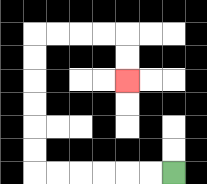{'start': '[7, 7]', 'end': '[5, 3]', 'path_directions': 'L,L,L,L,L,L,U,U,U,U,U,U,R,R,R,R,D,D', 'path_coordinates': '[[7, 7], [6, 7], [5, 7], [4, 7], [3, 7], [2, 7], [1, 7], [1, 6], [1, 5], [1, 4], [1, 3], [1, 2], [1, 1], [2, 1], [3, 1], [4, 1], [5, 1], [5, 2], [5, 3]]'}